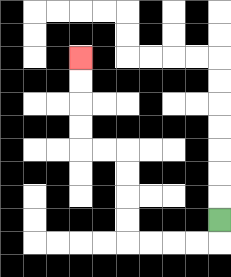{'start': '[9, 9]', 'end': '[3, 2]', 'path_directions': 'D,L,L,L,L,U,U,U,U,L,L,U,U,U,U', 'path_coordinates': '[[9, 9], [9, 10], [8, 10], [7, 10], [6, 10], [5, 10], [5, 9], [5, 8], [5, 7], [5, 6], [4, 6], [3, 6], [3, 5], [3, 4], [3, 3], [3, 2]]'}